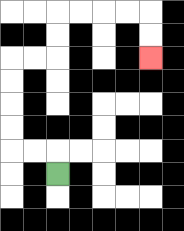{'start': '[2, 7]', 'end': '[6, 2]', 'path_directions': 'U,L,L,U,U,U,U,R,R,U,U,R,R,R,R,D,D', 'path_coordinates': '[[2, 7], [2, 6], [1, 6], [0, 6], [0, 5], [0, 4], [0, 3], [0, 2], [1, 2], [2, 2], [2, 1], [2, 0], [3, 0], [4, 0], [5, 0], [6, 0], [6, 1], [6, 2]]'}